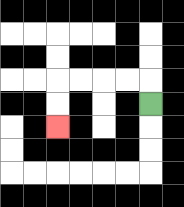{'start': '[6, 4]', 'end': '[2, 5]', 'path_directions': 'U,L,L,L,L,D,D', 'path_coordinates': '[[6, 4], [6, 3], [5, 3], [4, 3], [3, 3], [2, 3], [2, 4], [2, 5]]'}